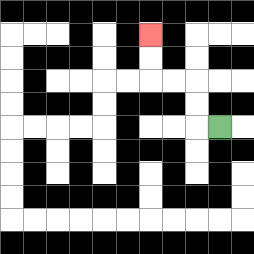{'start': '[9, 5]', 'end': '[6, 1]', 'path_directions': 'L,U,U,L,L,U,U', 'path_coordinates': '[[9, 5], [8, 5], [8, 4], [8, 3], [7, 3], [6, 3], [6, 2], [6, 1]]'}